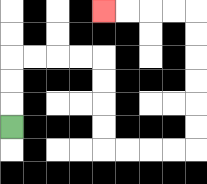{'start': '[0, 5]', 'end': '[4, 0]', 'path_directions': 'U,U,U,R,R,R,R,D,D,D,D,R,R,R,R,U,U,U,U,U,U,L,L,L,L', 'path_coordinates': '[[0, 5], [0, 4], [0, 3], [0, 2], [1, 2], [2, 2], [3, 2], [4, 2], [4, 3], [4, 4], [4, 5], [4, 6], [5, 6], [6, 6], [7, 6], [8, 6], [8, 5], [8, 4], [8, 3], [8, 2], [8, 1], [8, 0], [7, 0], [6, 0], [5, 0], [4, 0]]'}